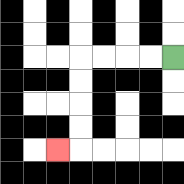{'start': '[7, 2]', 'end': '[2, 6]', 'path_directions': 'L,L,L,L,D,D,D,D,L', 'path_coordinates': '[[7, 2], [6, 2], [5, 2], [4, 2], [3, 2], [3, 3], [3, 4], [3, 5], [3, 6], [2, 6]]'}